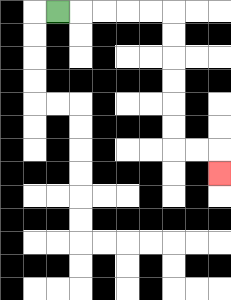{'start': '[2, 0]', 'end': '[9, 7]', 'path_directions': 'R,R,R,R,R,D,D,D,D,D,D,R,R,D', 'path_coordinates': '[[2, 0], [3, 0], [4, 0], [5, 0], [6, 0], [7, 0], [7, 1], [7, 2], [7, 3], [7, 4], [7, 5], [7, 6], [8, 6], [9, 6], [9, 7]]'}